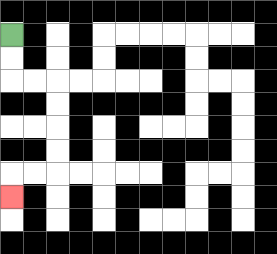{'start': '[0, 1]', 'end': '[0, 8]', 'path_directions': 'D,D,R,R,D,D,D,D,L,L,D', 'path_coordinates': '[[0, 1], [0, 2], [0, 3], [1, 3], [2, 3], [2, 4], [2, 5], [2, 6], [2, 7], [1, 7], [0, 7], [0, 8]]'}